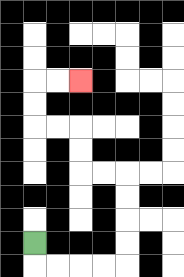{'start': '[1, 10]', 'end': '[3, 3]', 'path_directions': 'D,R,R,R,R,U,U,U,U,L,L,U,U,L,L,U,U,R,R', 'path_coordinates': '[[1, 10], [1, 11], [2, 11], [3, 11], [4, 11], [5, 11], [5, 10], [5, 9], [5, 8], [5, 7], [4, 7], [3, 7], [3, 6], [3, 5], [2, 5], [1, 5], [1, 4], [1, 3], [2, 3], [3, 3]]'}